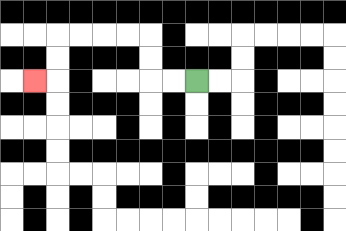{'start': '[8, 3]', 'end': '[1, 3]', 'path_directions': 'L,L,U,U,L,L,L,L,D,D,L', 'path_coordinates': '[[8, 3], [7, 3], [6, 3], [6, 2], [6, 1], [5, 1], [4, 1], [3, 1], [2, 1], [2, 2], [2, 3], [1, 3]]'}